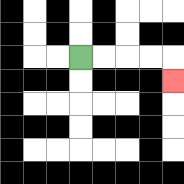{'start': '[3, 2]', 'end': '[7, 3]', 'path_directions': 'R,R,R,R,D', 'path_coordinates': '[[3, 2], [4, 2], [5, 2], [6, 2], [7, 2], [7, 3]]'}